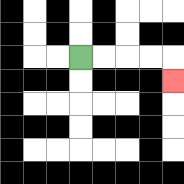{'start': '[3, 2]', 'end': '[7, 3]', 'path_directions': 'R,R,R,R,D', 'path_coordinates': '[[3, 2], [4, 2], [5, 2], [6, 2], [7, 2], [7, 3]]'}